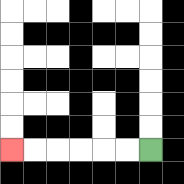{'start': '[6, 6]', 'end': '[0, 6]', 'path_directions': 'L,L,L,L,L,L', 'path_coordinates': '[[6, 6], [5, 6], [4, 6], [3, 6], [2, 6], [1, 6], [0, 6]]'}